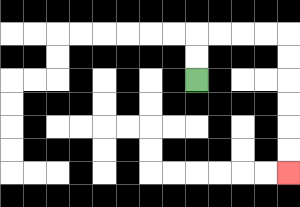{'start': '[8, 3]', 'end': '[12, 7]', 'path_directions': 'U,U,R,R,R,R,D,D,D,D,D,D', 'path_coordinates': '[[8, 3], [8, 2], [8, 1], [9, 1], [10, 1], [11, 1], [12, 1], [12, 2], [12, 3], [12, 4], [12, 5], [12, 6], [12, 7]]'}